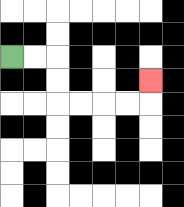{'start': '[0, 2]', 'end': '[6, 3]', 'path_directions': 'R,R,D,D,R,R,R,R,U', 'path_coordinates': '[[0, 2], [1, 2], [2, 2], [2, 3], [2, 4], [3, 4], [4, 4], [5, 4], [6, 4], [6, 3]]'}